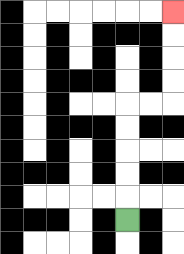{'start': '[5, 9]', 'end': '[7, 0]', 'path_directions': 'U,U,U,U,U,R,R,U,U,U,U', 'path_coordinates': '[[5, 9], [5, 8], [5, 7], [5, 6], [5, 5], [5, 4], [6, 4], [7, 4], [7, 3], [7, 2], [7, 1], [7, 0]]'}